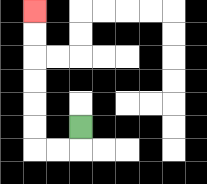{'start': '[3, 5]', 'end': '[1, 0]', 'path_directions': 'D,L,L,U,U,U,U,U,U', 'path_coordinates': '[[3, 5], [3, 6], [2, 6], [1, 6], [1, 5], [1, 4], [1, 3], [1, 2], [1, 1], [1, 0]]'}